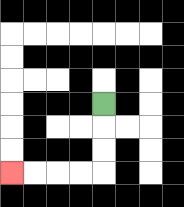{'start': '[4, 4]', 'end': '[0, 7]', 'path_directions': 'D,D,D,L,L,L,L', 'path_coordinates': '[[4, 4], [4, 5], [4, 6], [4, 7], [3, 7], [2, 7], [1, 7], [0, 7]]'}